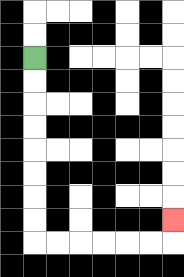{'start': '[1, 2]', 'end': '[7, 9]', 'path_directions': 'D,D,D,D,D,D,D,D,R,R,R,R,R,R,U', 'path_coordinates': '[[1, 2], [1, 3], [1, 4], [1, 5], [1, 6], [1, 7], [1, 8], [1, 9], [1, 10], [2, 10], [3, 10], [4, 10], [5, 10], [6, 10], [7, 10], [7, 9]]'}